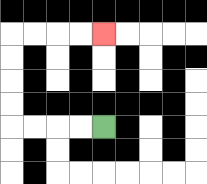{'start': '[4, 5]', 'end': '[4, 1]', 'path_directions': 'L,L,L,L,U,U,U,U,R,R,R,R', 'path_coordinates': '[[4, 5], [3, 5], [2, 5], [1, 5], [0, 5], [0, 4], [0, 3], [0, 2], [0, 1], [1, 1], [2, 1], [3, 1], [4, 1]]'}